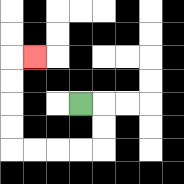{'start': '[3, 4]', 'end': '[1, 2]', 'path_directions': 'R,D,D,L,L,L,L,U,U,U,U,R', 'path_coordinates': '[[3, 4], [4, 4], [4, 5], [4, 6], [3, 6], [2, 6], [1, 6], [0, 6], [0, 5], [0, 4], [0, 3], [0, 2], [1, 2]]'}